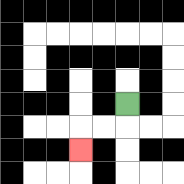{'start': '[5, 4]', 'end': '[3, 6]', 'path_directions': 'D,L,L,D', 'path_coordinates': '[[5, 4], [5, 5], [4, 5], [3, 5], [3, 6]]'}